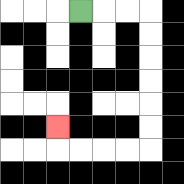{'start': '[3, 0]', 'end': '[2, 5]', 'path_directions': 'R,R,R,D,D,D,D,D,D,L,L,L,L,U', 'path_coordinates': '[[3, 0], [4, 0], [5, 0], [6, 0], [6, 1], [6, 2], [6, 3], [6, 4], [6, 5], [6, 6], [5, 6], [4, 6], [3, 6], [2, 6], [2, 5]]'}